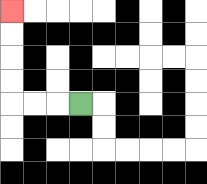{'start': '[3, 4]', 'end': '[0, 0]', 'path_directions': 'L,L,L,U,U,U,U', 'path_coordinates': '[[3, 4], [2, 4], [1, 4], [0, 4], [0, 3], [0, 2], [0, 1], [0, 0]]'}